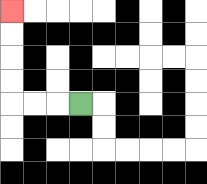{'start': '[3, 4]', 'end': '[0, 0]', 'path_directions': 'L,L,L,U,U,U,U', 'path_coordinates': '[[3, 4], [2, 4], [1, 4], [0, 4], [0, 3], [0, 2], [0, 1], [0, 0]]'}